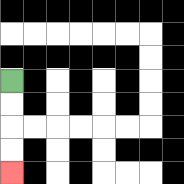{'start': '[0, 3]', 'end': '[0, 7]', 'path_directions': 'D,D,D,D', 'path_coordinates': '[[0, 3], [0, 4], [0, 5], [0, 6], [0, 7]]'}